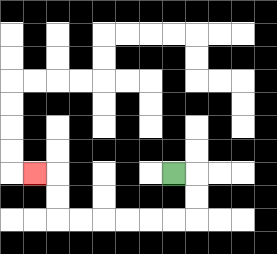{'start': '[7, 7]', 'end': '[1, 7]', 'path_directions': 'R,D,D,L,L,L,L,L,L,U,U,L', 'path_coordinates': '[[7, 7], [8, 7], [8, 8], [8, 9], [7, 9], [6, 9], [5, 9], [4, 9], [3, 9], [2, 9], [2, 8], [2, 7], [1, 7]]'}